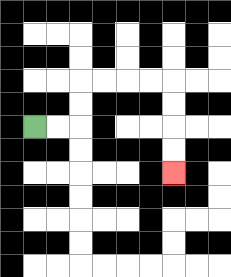{'start': '[1, 5]', 'end': '[7, 7]', 'path_directions': 'R,R,U,U,R,R,R,R,D,D,D,D', 'path_coordinates': '[[1, 5], [2, 5], [3, 5], [3, 4], [3, 3], [4, 3], [5, 3], [6, 3], [7, 3], [7, 4], [7, 5], [7, 6], [7, 7]]'}